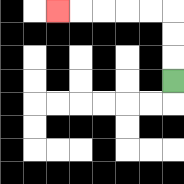{'start': '[7, 3]', 'end': '[2, 0]', 'path_directions': 'U,U,U,L,L,L,L,L', 'path_coordinates': '[[7, 3], [7, 2], [7, 1], [7, 0], [6, 0], [5, 0], [4, 0], [3, 0], [2, 0]]'}